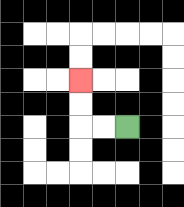{'start': '[5, 5]', 'end': '[3, 3]', 'path_directions': 'L,L,U,U', 'path_coordinates': '[[5, 5], [4, 5], [3, 5], [3, 4], [3, 3]]'}